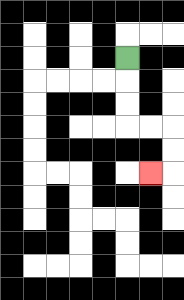{'start': '[5, 2]', 'end': '[6, 7]', 'path_directions': 'D,D,D,R,R,D,D,L', 'path_coordinates': '[[5, 2], [5, 3], [5, 4], [5, 5], [6, 5], [7, 5], [7, 6], [7, 7], [6, 7]]'}